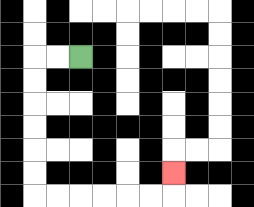{'start': '[3, 2]', 'end': '[7, 7]', 'path_directions': 'L,L,D,D,D,D,D,D,R,R,R,R,R,R,U', 'path_coordinates': '[[3, 2], [2, 2], [1, 2], [1, 3], [1, 4], [1, 5], [1, 6], [1, 7], [1, 8], [2, 8], [3, 8], [4, 8], [5, 8], [6, 8], [7, 8], [7, 7]]'}